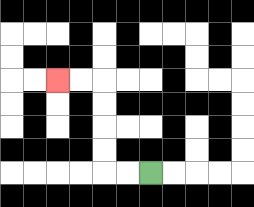{'start': '[6, 7]', 'end': '[2, 3]', 'path_directions': 'L,L,U,U,U,U,L,L', 'path_coordinates': '[[6, 7], [5, 7], [4, 7], [4, 6], [4, 5], [4, 4], [4, 3], [3, 3], [2, 3]]'}